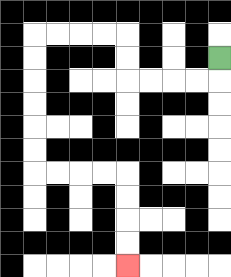{'start': '[9, 2]', 'end': '[5, 11]', 'path_directions': 'D,L,L,L,L,U,U,L,L,L,L,D,D,D,D,D,D,R,R,R,R,D,D,D,D', 'path_coordinates': '[[9, 2], [9, 3], [8, 3], [7, 3], [6, 3], [5, 3], [5, 2], [5, 1], [4, 1], [3, 1], [2, 1], [1, 1], [1, 2], [1, 3], [1, 4], [1, 5], [1, 6], [1, 7], [2, 7], [3, 7], [4, 7], [5, 7], [5, 8], [5, 9], [5, 10], [5, 11]]'}